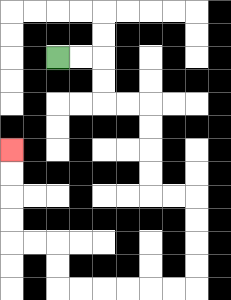{'start': '[2, 2]', 'end': '[0, 6]', 'path_directions': 'R,R,D,D,R,R,D,D,D,D,R,R,D,D,D,D,L,L,L,L,L,L,U,U,L,L,U,U,U,U', 'path_coordinates': '[[2, 2], [3, 2], [4, 2], [4, 3], [4, 4], [5, 4], [6, 4], [6, 5], [6, 6], [6, 7], [6, 8], [7, 8], [8, 8], [8, 9], [8, 10], [8, 11], [8, 12], [7, 12], [6, 12], [5, 12], [4, 12], [3, 12], [2, 12], [2, 11], [2, 10], [1, 10], [0, 10], [0, 9], [0, 8], [0, 7], [0, 6]]'}